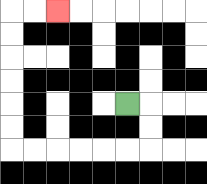{'start': '[5, 4]', 'end': '[2, 0]', 'path_directions': 'R,D,D,L,L,L,L,L,L,U,U,U,U,U,U,R,R', 'path_coordinates': '[[5, 4], [6, 4], [6, 5], [6, 6], [5, 6], [4, 6], [3, 6], [2, 6], [1, 6], [0, 6], [0, 5], [0, 4], [0, 3], [0, 2], [0, 1], [0, 0], [1, 0], [2, 0]]'}